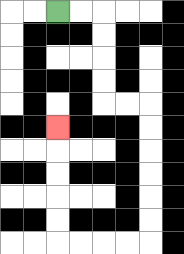{'start': '[2, 0]', 'end': '[2, 5]', 'path_directions': 'R,R,D,D,D,D,R,R,D,D,D,D,D,D,L,L,L,L,U,U,U,U,U', 'path_coordinates': '[[2, 0], [3, 0], [4, 0], [4, 1], [4, 2], [4, 3], [4, 4], [5, 4], [6, 4], [6, 5], [6, 6], [6, 7], [6, 8], [6, 9], [6, 10], [5, 10], [4, 10], [3, 10], [2, 10], [2, 9], [2, 8], [2, 7], [2, 6], [2, 5]]'}